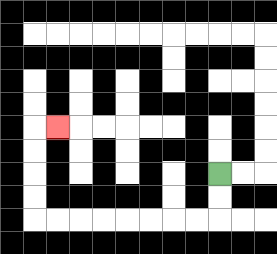{'start': '[9, 7]', 'end': '[2, 5]', 'path_directions': 'D,D,L,L,L,L,L,L,L,L,U,U,U,U,R', 'path_coordinates': '[[9, 7], [9, 8], [9, 9], [8, 9], [7, 9], [6, 9], [5, 9], [4, 9], [3, 9], [2, 9], [1, 9], [1, 8], [1, 7], [1, 6], [1, 5], [2, 5]]'}